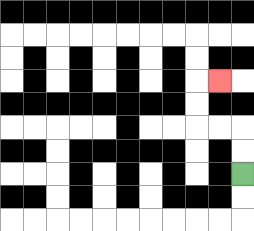{'start': '[10, 7]', 'end': '[9, 3]', 'path_directions': 'U,U,L,L,U,U,R', 'path_coordinates': '[[10, 7], [10, 6], [10, 5], [9, 5], [8, 5], [8, 4], [8, 3], [9, 3]]'}